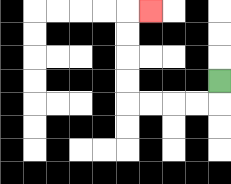{'start': '[9, 3]', 'end': '[6, 0]', 'path_directions': 'D,L,L,L,L,U,U,U,U,R', 'path_coordinates': '[[9, 3], [9, 4], [8, 4], [7, 4], [6, 4], [5, 4], [5, 3], [5, 2], [5, 1], [5, 0], [6, 0]]'}